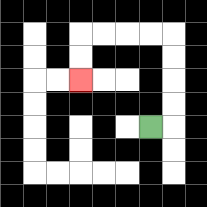{'start': '[6, 5]', 'end': '[3, 3]', 'path_directions': 'R,U,U,U,U,L,L,L,L,D,D', 'path_coordinates': '[[6, 5], [7, 5], [7, 4], [7, 3], [7, 2], [7, 1], [6, 1], [5, 1], [4, 1], [3, 1], [3, 2], [3, 3]]'}